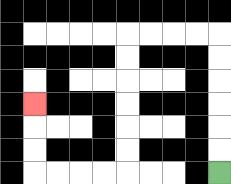{'start': '[9, 7]', 'end': '[1, 4]', 'path_directions': 'U,U,U,U,U,U,L,L,L,L,D,D,D,D,D,D,L,L,L,L,U,U,U', 'path_coordinates': '[[9, 7], [9, 6], [9, 5], [9, 4], [9, 3], [9, 2], [9, 1], [8, 1], [7, 1], [6, 1], [5, 1], [5, 2], [5, 3], [5, 4], [5, 5], [5, 6], [5, 7], [4, 7], [3, 7], [2, 7], [1, 7], [1, 6], [1, 5], [1, 4]]'}